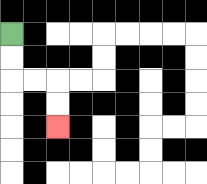{'start': '[0, 1]', 'end': '[2, 5]', 'path_directions': 'D,D,R,R,D,D', 'path_coordinates': '[[0, 1], [0, 2], [0, 3], [1, 3], [2, 3], [2, 4], [2, 5]]'}